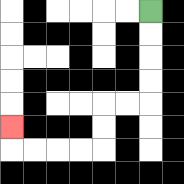{'start': '[6, 0]', 'end': '[0, 5]', 'path_directions': 'D,D,D,D,L,L,D,D,L,L,L,L,U', 'path_coordinates': '[[6, 0], [6, 1], [6, 2], [6, 3], [6, 4], [5, 4], [4, 4], [4, 5], [4, 6], [3, 6], [2, 6], [1, 6], [0, 6], [0, 5]]'}